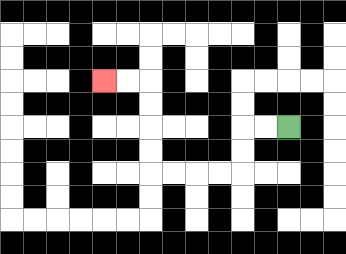{'start': '[12, 5]', 'end': '[4, 3]', 'path_directions': 'L,L,D,D,L,L,L,L,U,U,U,U,L,L', 'path_coordinates': '[[12, 5], [11, 5], [10, 5], [10, 6], [10, 7], [9, 7], [8, 7], [7, 7], [6, 7], [6, 6], [6, 5], [6, 4], [6, 3], [5, 3], [4, 3]]'}